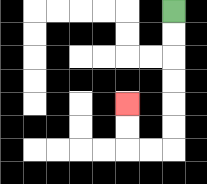{'start': '[7, 0]', 'end': '[5, 4]', 'path_directions': 'D,D,D,D,D,D,L,L,U,U', 'path_coordinates': '[[7, 0], [7, 1], [7, 2], [7, 3], [7, 4], [7, 5], [7, 6], [6, 6], [5, 6], [5, 5], [5, 4]]'}